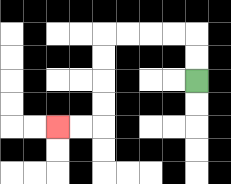{'start': '[8, 3]', 'end': '[2, 5]', 'path_directions': 'U,U,L,L,L,L,D,D,D,D,L,L', 'path_coordinates': '[[8, 3], [8, 2], [8, 1], [7, 1], [6, 1], [5, 1], [4, 1], [4, 2], [4, 3], [4, 4], [4, 5], [3, 5], [2, 5]]'}